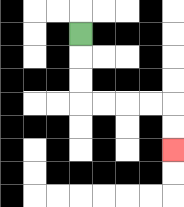{'start': '[3, 1]', 'end': '[7, 6]', 'path_directions': 'D,D,D,R,R,R,R,D,D', 'path_coordinates': '[[3, 1], [3, 2], [3, 3], [3, 4], [4, 4], [5, 4], [6, 4], [7, 4], [7, 5], [7, 6]]'}